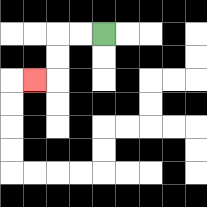{'start': '[4, 1]', 'end': '[1, 3]', 'path_directions': 'L,L,D,D,L', 'path_coordinates': '[[4, 1], [3, 1], [2, 1], [2, 2], [2, 3], [1, 3]]'}